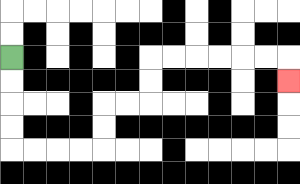{'start': '[0, 2]', 'end': '[12, 3]', 'path_directions': 'D,D,D,D,R,R,R,R,U,U,R,R,U,U,R,R,R,R,R,R,D', 'path_coordinates': '[[0, 2], [0, 3], [0, 4], [0, 5], [0, 6], [1, 6], [2, 6], [3, 6], [4, 6], [4, 5], [4, 4], [5, 4], [6, 4], [6, 3], [6, 2], [7, 2], [8, 2], [9, 2], [10, 2], [11, 2], [12, 2], [12, 3]]'}